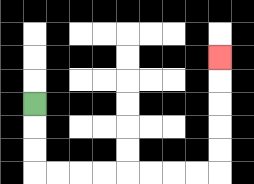{'start': '[1, 4]', 'end': '[9, 2]', 'path_directions': 'D,D,D,R,R,R,R,R,R,R,R,U,U,U,U,U', 'path_coordinates': '[[1, 4], [1, 5], [1, 6], [1, 7], [2, 7], [3, 7], [4, 7], [5, 7], [6, 7], [7, 7], [8, 7], [9, 7], [9, 6], [9, 5], [9, 4], [9, 3], [9, 2]]'}